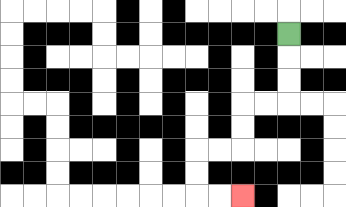{'start': '[12, 1]', 'end': '[10, 8]', 'path_directions': 'D,D,D,L,L,D,D,L,L,D,D,R,R', 'path_coordinates': '[[12, 1], [12, 2], [12, 3], [12, 4], [11, 4], [10, 4], [10, 5], [10, 6], [9, 6], [8, 6], [8, 7], [8, 8], [9, 8], [10, 8]]'}